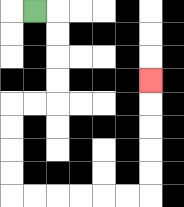{'start': '[1, 0]', 'end': '[6, 3]', 'path_directions': 'R,D,D,D,D,L,L,D,D,D,D,R,R,R,R,R,R,U,U,U,U,U', 'path_coordinates': '[[1, 0], [2, 0], [2, 1], [2, 2], [2, 3], [2, 4], [1, 4], [0, 4], [0, 5], [0, 6], [0, 7], [0, 8], [1, 8], [2, 8], [3, 8], [4, 8], [5, 8], [6, 8], [6, 7], [6, 6], [6, 5], [6, 4], [6, 3]]'}